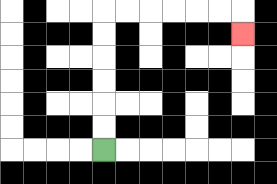{'start': '[4, 6]', 'end': '[10, 1]', 'path_directions': 'U,U,U,U,U,U,R,R,R,R,R,R,D', 'path_coordinates': '[[4, 6], [4, 5], [4, 4], [4, 3], [4, 2], [4, 1], [4, 0], [5, 0], [6, 0], [7, 0], [8, 0], [9, 0], [10, 0], [10, 1]]'}